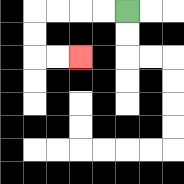{'start': '[5, 0]', 'end': '[3, 2]', 'path_directions': 'L,L,L,L,D,D,R,R', 'path_coordinates': '[[5, 0], [4, 0], [3, 0], [2, 0], [1, 0], [1, 1], [1, 2], [2, 2], [3, 2]]'}